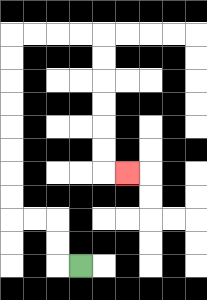{'start': '[3, 11]', 'end': '[5, 7]', 'path_directions': 'L,U,U,L,L,U,U,U,U,U,U,U,U,R,R,R,R,D,D,D,D,D,D,R', 'path_coordinates': '[[3, 11], [2, 11], [2, 10], [2, 9], [1, 9], [0, 9], [0, 8], [0, 7], [0, 6], [0, 5], [0, 4], [0, 3], [0, 2], [0, 1], [1, 1], [2, 1], [3, 1], [4, 1], [4, 2], [4, 3], [4, 4], [4, 5], [4, 6], [4, 7], [5, 7]]'}